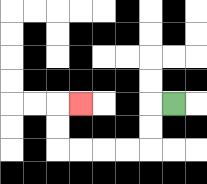{'start': '[7, 4]', 'end': '[3, 4]', 'path_directions': 'L,D,D,L,L,L,L,U,U,R', 'path_coordinates': '[[7, 4], [6, 4], [6, 5], [6, 6], [5, 6], [4, 6], [3, 6], [2, 6], [2, 5], [2, 4], [3, 4]]'}